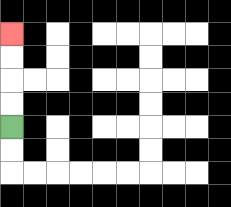{'start': '[0, 5]', 'end': '[0, 1]', 'path_directions': 'U,U,U,U', 'path_coordinates': '[[0, 5], [0, 4], [0, 3], [0, 2], [0, 1]]'}